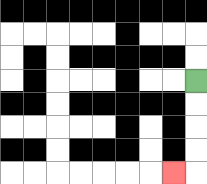{'start': '[8, 3]', 'end': '[7, 7]', 'path_directions': 'D,D,D,D,L', 'path_coordinates': '[[8, 3], [8, 4], [8, 5], [8, 6], [8, 7], [7, 7]]'}